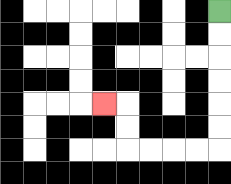{'start': '[9, 0]', 'end': '[4, 4]', 'path_directions': 'D,D,D,D,D,D,L,L,L,L,U,U,L', 'path_coordinates': '[[9, 0], [9, 1], [9, 2], [9, 3], [9, 4], [9, 5], [9, 6], [8, 6], [7, 6], [6, 6], [5, 6], [5, 5], [5, 4], [4, 4]]'}